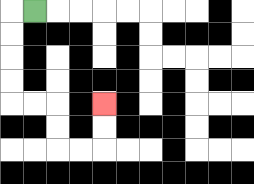{'start': '[1, 0]', 'end': '[4, 4]', 'path_directions': 'L,D,D,D,D,R,R,D,D,R,R,U,U', 'path_coordinates': '[[1, 0], [0, 0], [0, 1], [0, 2], [0, 3], [0, 4], [1, 4], [2, 4], [2, 5], [2, 6], [3, 6], [4, 6], [4, 5], [4, 4]]'}